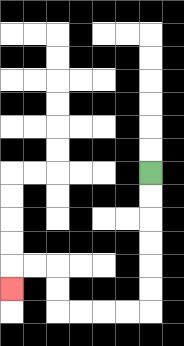{'start': '[6, 7]', 'end': '[0, 12]', 'path_directions': 'D,D,D,D,D,D,L,L,L,L,U,U,L,L,D', 'path_coordinates': '[[6, 7], [6, 8], [6, 9], [6, 10], [6, 11], [6, 12], [6, 13], [5, 13], [4, 13], [3, 13], [2, 13], [2, 12], [2, 11], [1, 11], [0, 11], [0, 12]]'}